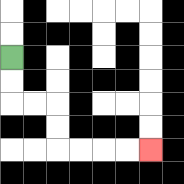{'start': '[0, 2]', 'end': '[6, 6]', 'path_directions': 'D,D,R,R,D,D,R,R,R,R', 'path_coordinates': '[[0, 2], [0, 3], [0, 4], [1, 4], [2, 4], [2, 5], [2, 6], [3, 6], [4, 6], [5, 6], [6, 6]]'}